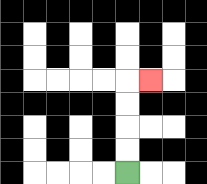{'start': '[5, 7]', 'end': '[6, 3]', 'path_directions': 'U,U,U,U,R', 'path_coordinates': '[[5, 7], [5, 6], [5, 5], [5, 4], [5, 3], [6, 3]]'}